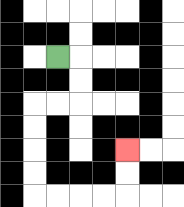{'start': '[2, 2]', 'end': '[5, 6]', 'path_directions': 'R,D,D,L,L,D,D,D,D,R,R,R,R,U,U', 'path_coordinates': '[[2, 2], [3, 2], [3, 3], [3, 4], [2, 4], [1, 4], [1, 5], [1, 6], [1, 7], [1, 8], [2, 8], [3, 8], [4, 8], [5, 8], [5, 7], [5, 6]]'}